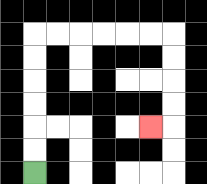{'start': '[1, 7]', 'end': '[6, 5]', 'path_directions': 'U,U,U,U,U,U,R,R,R,R,R,R,D,D,D,D,L', 'path_coordinates': '[[1, 7], [1, 6], [1, 5], [1, 4], [1, 3], [1, 2], [1, 1], [2, 1], [3, 1], [4, 1], [5, 1], [6, 1], [7, 1], [7, 2], [7, 3], [7, 4], [7, 5], [6, 5]]'}